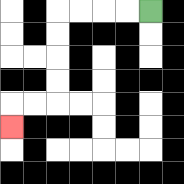{'start': '[6, 0]', 'end': '[0, 5]', 'path_directions': 'L,L,L,L,D,D,D,D,L,L,D', 'path_coordinates': '[[6, 0], [5, 0], [4, 0], [3, 0], [2, 0], [2, 1], [2, 2], [2, 3], [2, 4], [1, 4], [0, 4], [0, 5]]'}